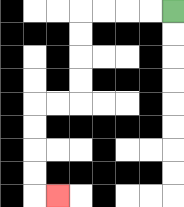{'start': '[7, 0]', 'end': '[2, 8]', 'path_directions': 'L,L,L,L,D,D,D,D,L,L,D,D,D,D,R', 'path_coordinates': '[[7, 0], [6, 0], [5, 0], [4, 0], [3, 0], [3, 1], [3, 2], [3, 3], [3, 4], [2, 4], [1, 4], [1, 5], [1, 6], [1, 7], [1, 8], [2, 8]]'}